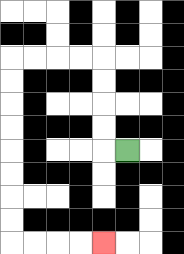{'start': '[5, 6]', 'end': '[4, 10]', 'path_directions': 'L,U,U,U,U,L,L,L,L,D,D,D,D,D,D,D,D,R,R,R,R', 'path_coordinates': '[[5, 6], [4, 6], [4, 5], [4, 4], [4, 3], [4, 2], [3, 2], [2, 2], [1, 2], [0, 2], [0, 3], [0, 4], [0, 5], [0, 6], [0, 7], [0, 8], [0, 9], [0, 10], [1, 10], [2, 10], [3, 10], [4, 10]]'}